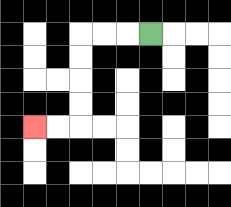{'start': '[6, 1]', 'end': '[1, 5]', 'path_directions': 'L,L,L,D,D,D,D,L,L', 'path_coordinates': '[[6, 1], [5, 1], [4, 1], [3, 1], [3, 2], [3, 3], [3, 4], [3, 5], [2, 5], [1, 5]]'}